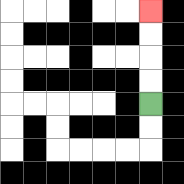{'start': '[6, 4]', 'end': '[6, 0]', 'path_directions': 'U,U,U,U', 'path_coordinates': '[[6, 4], [6, 3], [6, 2], [6, 1], [6, 0]]'}